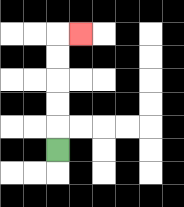{'start': '[2, 6]', 'end': '[3, 1]', 'path_directions': 'U,U,U,U,U,R', 'path_coordinates': '[[2, 6], [2, 5], [2, 4], [2, 3], [2, 2], [2, 1], [3, 1]]'}